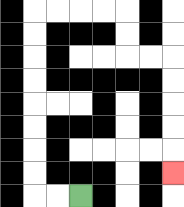{'start': '[3, 8]', 'end': '[7, 7]', 'path_directions': 'L,L,U,U,U,U,U,U,U,U,R,R,R,R,D,D,R,R,D,D,D,D,D', 'path_coordinates': '[[3, 8], [2, 8], [1, 8], [1, 7], [1, 6], [1, 5], [1, 4], [1, 3], [1, 2], [1, 1], [1, 0], [2, 0], [3, 0], [4, 0], [5, 0], [5, 1], [5, 2], [6, 2], [7, 2], [7, 3], [7, 4], [7, 5], [7, 6], [7, 7]]'}